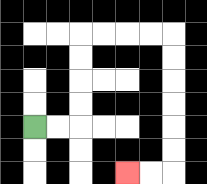{'start': '[1, 5]', 'end': '[5, 7]', 'path_directions': 'R,R,U,U,U,U,R,R,R,R,D,D,D,D,D,D,L,L', 'path_coordinates': '[[1, 5], [2, 5], [3, 5], [3, 4], [3, 3], [3, 2], [3, 1], [4, 1], [5, 1], [6, 1], [7, 1], [7, 2], [7, 3], [7, 4], [7, 5], [7, 6], [7, 7], [6, 7], [5, 7]]'}